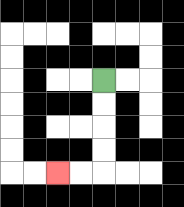{'start': '[4, 3]', 'end': '[2, 7]', 'path_directions': 'D,D,D,D,L,L', 'path_coordinates': '[[4, 3], [4, 4], [4, 5], [4, 6], [4, 7], [3, 7], [2, 7]]'}